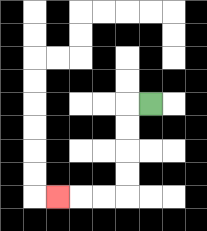{'start': '[6, 4]', 'end': '[2, 8]', 'path_directions': 'L,D,D,D,D,L,L,L', 'path_coordinates': '[[6, 4], [5, 4], [5, 5], [5, 6], [5, 7], [5, 8], [4, 8], [3, 8], [2, 8]]'}